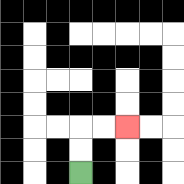{'start': '[3, 7]', 'end': '[5, 5]', 'path_directions': 'U,U,R,R', 'path_coordinates': '[[3, 7], [3, 6], [3, 5], [4, 5], [5, 5]]'}